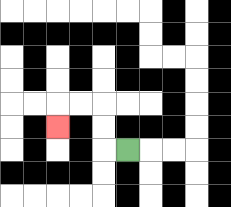{'start': '[5, 6]', 'end': '[2, 5]', 'path_directions': 'L,U,U,L,L,D', 'path_coordinates': '[[5, 6], [4, 6], [4, 5], [4, 4], [3, 4], [2, 4], [2, 5]]'}